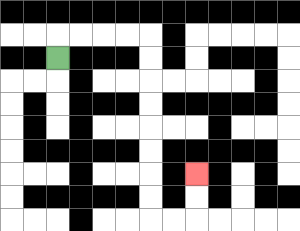{'start': '[2, 2]', 'end': '[8, 7]', 'path_directions': 'U,R,R,R,R,D,D,D,D,D,D,D,D,R,R,U,U', 'path_coordinates': '[[2, 2], [2, 1], [3, 1], [4, 1], [5, 1], [6, 1], [6, 2], [6, 3], [6, 4], [6, 5], [6, 6], [6, 7], [6, 8], [6, 9], [7, 9], [8, 9], [8, 8], [8, 7]]'}